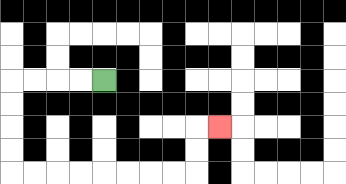{'start': '[4, 3]', 'end': '[9, 5]', 'path_directions': 'L,L,L,L,D,D,D,D,R,R,R,R,R,R,R,R,U,U,R', 'path_coordinates': '[[4, 3], [3, 3], [2, 3], [1, 3], [0, 3], [0, 4], [0, 5], [0, 6], [0, 7], [1, 7], [2, 7], [3, 7], [4, 7], [5, 7], [6, 7], [7, 7], [8, 7], [8, 6], [8, 5], [9, 5]]'}